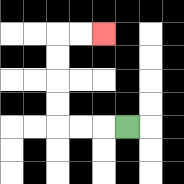{'start': '[5, 5]', 'end': '[4, 1]', 'path_directions': 'L,L,L,U,U,U,U,R,R', 'path_coordinates': '[[5, 5], [4, 5], [3, 5], [2, 5], [2, 4], [2, 3], [2, 2], [2, 1], [3, 1], [4, 1]]'}